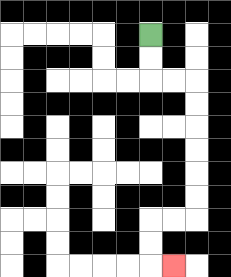{'start': '[6, 1]', 'end': '[7, 11]', 'path_directions': 'D,D,R,R,D,D,D,D,D,D,L,L,D,D,R', 'path_coordinates': '[[6, 1], [6, 2], [6, 3], [7, 3], [8, 3], [8, 4], [8, 5], [8, 6], [8, 7], [8, 8], [8, 9], [7, 9], [6, 9], [6, 10], [6, 11], [7, 11]]'}